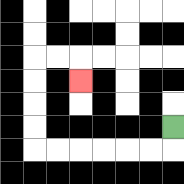{'start': '[7, 5]', 'end': '[3, 3]', 'path_directions': 'D,L,L,L,L,L,L,U,U,U,U,R,R,D', 'path_coordinates': '[[7, 5], [7, 6], [6, 6], [5, 6], [4, 6], [3, 6], [2, 6], [1, 6], [1, 5], [1, 4], [1, 3], [1, 2], [2, 2], [3, 2], [3, 3]]'}